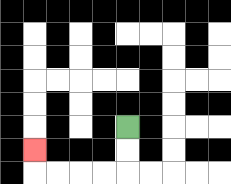{'start': '[5, 5]', 'end': '[1, 6]', 'path_directions': 'D,D,L,L,L,L,U', 'path_coordinates': '[[5, 5], [5, 6], [5, 7], [4, 7], [3, 7], [2, 7], [1, 7], [1, 6]]'}